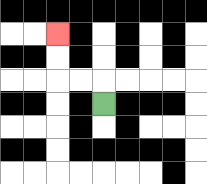{'start': '[4, 4]', 'end': '[2, 1]', 'path_directions': 'U,L,L,U,U', 'path_coordinates': '[[4, 4], [4, 3], [3, 3], [2, 3], [2, 2], [2, 1]]'}